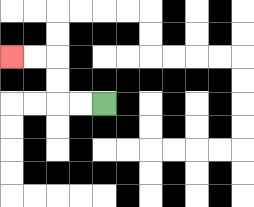{'start': '[4, 4]', 'end': '[0, 2]', 'path_directions': 'L,L,U,U,L,L', 'path_coordinates': '[[4, 4], [3, 4], [2, 4], [2, 3], [2, 2], [1, 2], [0, 2]]'}